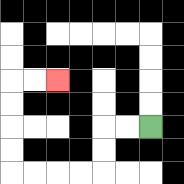{'start': '[6, 5]', 'end': '[2, 3]', 'path_directions': 'L,L,D,D,L,L,L,L,U,U,U,U,R,R', 'path_coordinates': '[[6, 5], [5, 5], [4, 5], [4, 6], [4, 7], [3, 7], [2, 7], [1, 7], [0, 7], [0, 6], [0, 5], [0, 4], [0, 3], [1, 3], [2, 3]]'}